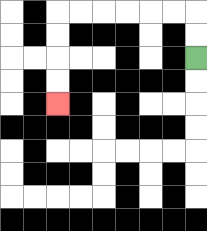{'start': '[8, 2]', 'end': '[2, 4]', 'path_directions': 'U,U,L,L,L,L,L,L,D,D,D,D', 'path_coordinates': '[[8, 2], [8, 1], [8, 0], [7, 0], [6, 0], [5, 0], [4, 0], [3, 0], [2, 0], [2, 1], [2, 2], [2, 3], [2, 4]]'}